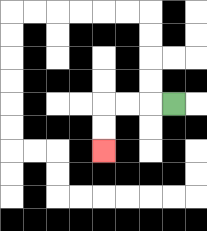{'start': '[7, 4]', 'end': '[4, 6]', 'path_directions': 'L,L,L,D,D', 'path_coordinates': '[[7, 4], [6, 4], [5, 4], [4, 4], [4, 5], [4, 6]]'}